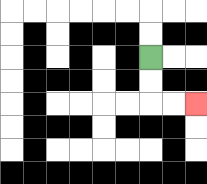{'start': '[6, 2]', 'end': '[8, 4]', 'path_directions': 'D,D,R,R', 'path_coordinates': '[[6, 2], [6, 3], [6, 4], [7, 4], [8, 4]]'}